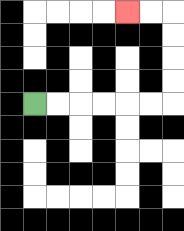{'start': '[1, 4]', 'end': '[5, 0]', 'path_directions': 'R,R,R,R,R,R,U,U,U,U,L,L', 'path_coordinates': '[[1, 4], [2, 4], [3, 4], [4, 4], [5, 4], [6, 4], [7, 4], [7, 3], [7, 2], [7, 1], [7, 0], [6, 0], [5, 0]]'}